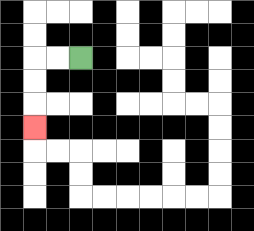{'start': '[3, 2]', 'end': '[1, 5]', 'path_directions': 'L,L,D,D,D', 'path_coordinates': '[[3, 2], [2, 2], [1, 2], [1, 3], [1, 4], [1, 5]]'}